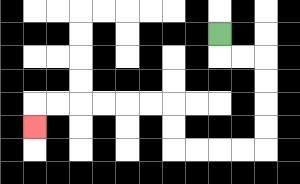{'start': '[9, 1]', 'end': '[1, 5]', 'path_directions': 'D,R,R,D,D,D,D,L,L,L,L,U,U,L,L,L,L,L,L,D', 'path_coordinates': '[[9, 1], [9, 2], [10, 2], [11, 2], [11, 3], [11, 4], [11, 5], [11, 6], [10, 6], [9, 6], [8, 6], [7, 6], [7, 5], [7, 4], [6, 4], [5, 4], [4, 4], [3, 4], [2, 4], [1, 4], [1, 5]]'}